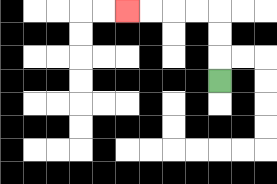{'start': '[9, 3]', 'end': '[5, 0]', 'path_directions': 'U,U,U,L,L,L,L', 'path_coordinates': '[[9, 3], [9, 2], [9, 1], [9, 0], [8, 0], [7, 0], [6, 0], [5, 0]]'}